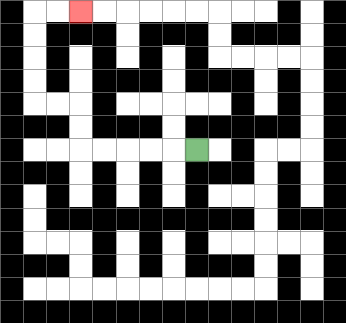{'start': '[8, 6]', 'end': '[3, 0]', 'path_directions': 'L,L,L,L,L,U,U,L,L,U,U,U,U,R,R', 'path_coordinates': '[[8, 6], [7, 6], [6, 6], [5, 6], [4, 6], [3, 6], [3, 5], [3, 4], [2, 4], [1, 4], [1, 3], [1, 2], [1, 1], [1, 0], [2, 0], [3, 0]]'}